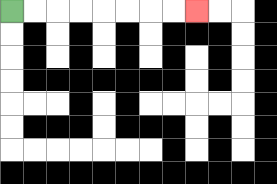{'start': '[0, 0]', 'end': '[8, 0]', 'path_directions': 'R,R,R,R,R,R,R,R', 'path_coordinates': '[[0, 0], [1, 0], [2, 0], [3, 0], [4, 0], [5, 0], [6, 0], [7, 0], [8, 0]]'}